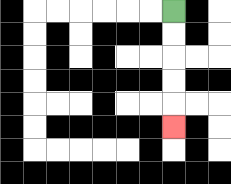{'start': '[7, 0]', 'end': '[7, 5]', 'path_directions': 'D,D,D,D,D', 'path_coordinates': '[[7, 0], [7, 1], [7, 2], [7, 3], [7, 4], [7, 5]]'}